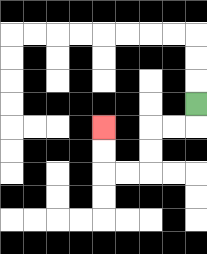{'start': '[8, 4]', 'end': '[4, 5]', 'path_directions': 'D,L,L,D,D,L,L,U,U', 'path_coordinates': '[[8, 4], [8, 5], [7, 5], [6, 5], [6, 6], [6, 7], [5, 7], [4, 7], [4, 6], [4, 5]]'}